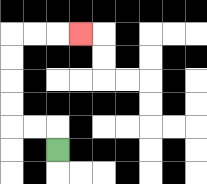{'start': '[2, 6]', 'end': '[3, 1]', 'path_directions': 'U,L,L,U,U,U,U,R,R,R', 'path_coordinates': '[[2, 6], [2, 5], [1, 5], [0, 5], [0, 4], [0, 3], [0, 2], [0, 1], [1, 1], [2, 1], [3, 1]]'}